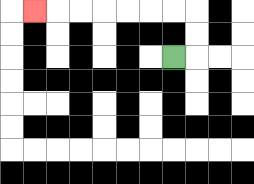{'start': '[7, 2]', 'end': '[1, 0]', 'path_directions': 'R,U,U,L,L,L,L,L,L,L', 'path_coordinates': '[[7, 2], [8, 2], [8, 1], [8, 0], [7, 0], [6, 0], [5, 0], [4, 0], [3, 0], [2, 0], [1, 0]]'}